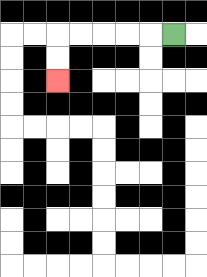{'start': '[7, 1]', 'end': '[2, 3]', 'path_directions': 'L,L,L,L,L,D,D', 'path_coordinates': '[[7, 1], [6, 1], [5, 1], [4, 1], [3, 1], [2, 1], [2, 2], [2, 3]]'}